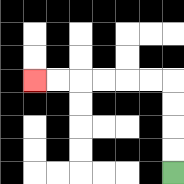{'start': '[7, 7]', 'end': '[1, 3]', 'path_directions': 'U,U,U,U,L,L,L,L,L,L', 'path_coordinates': '[[7, 7], [7, 6], [7, 5], [7, 4], [7, 3], [6, 3], [5, 3], [4, 3], [3, 3], [2, 3], [1, 3]]'}